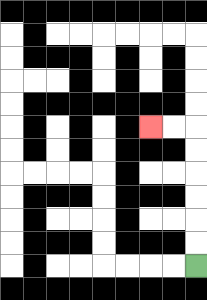{'start': '[8, 11]', 'end': '[6, 5]', 'path_directions': 'U,U,U,U,U,U,L,L', 'path_coordinates': '[[8, 11], [8, 10], [8, 9], [8, 8], [8, 7], [8, 6], [8, 5], [7, 5], [6, 5]]'}